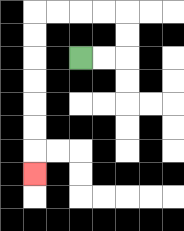{'start': '[3, 2]', 'end': '[1, 7]', 'path_directions': 'R,R,U,U,L,L,L,L,D,D,D,D,D,D,D', 'path_coordinates': '[[3, 2], [4, 2], [5, 2], [5, 1], [5, 0], [4, 0], [3, 0], [2, 0], [1, 0], [1, 1], [1, 2], [1, 3], [1, 4], [1, 5], [1, 6], [1, 7]]'}